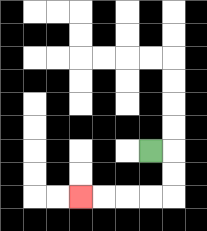{'start': '[6, 6]', 'end': '[3, 8]', 'path_directions': 'R,D,D,L,L,L,L', 'path_coordinates': '[[6, 6], [7, 6], [7, 7], [7, 8], [6, 8], [5, 8], [4, 8], [3, 8]]'}